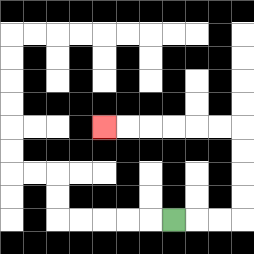{'start': '[7, 9]', 'end': '[4, 5]', 'path_directions': 'R,R,R,U,U,U,U,L,L,L,L,L,L', 'path_coordinates': '[[7, 9], [8, 9], [9, 9], [10, 9], [10, 8], [10, 7], [10, 6], [10, 5], [9, 5], [8, 5], [7, 5], [6, 5], [5, 5], [4, 5]]'}